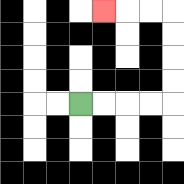{'start': '[3, 4]', 'end': '[4, 0]', 'path_directions': 'R,R,R,R,U,U,U,U,L,L,L', 'path_coordinates': '[[3, 4], [4, 4], [5, 4], [6, 4], [7, 4], [7, 3], [7, 2], [7, 1], [7, 0], [6, 0], [5, 0], [4, 0]]'}